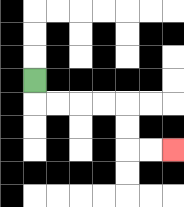{'start': '[1, 3]', 'end': '[7, 6]', 'path_directions': 'D,R,R,R,R,D,D,R,R', 'path_coordinates': '[[1, 3], [1, 4], [2, 4], [3, 4], [4, 4], [5, 4], [5, 5], [5, 6], [6, 6], [7, 6]]'}